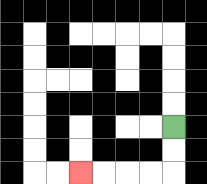{'start': '[7, 5]', 'end': '[3, 7]', 'path_directions': 'D,D,L,L,L,L', 'path_coordinates': '[[7, 5], [7, 6], [7, 7], [6, 7], [5, 7], [4, 7], [3, 7]]'}